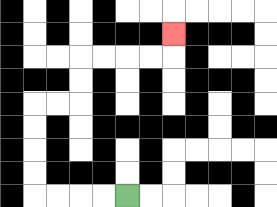{'start': '[5, 8]', 'end': '[7, 1]', 'path_directions': 'L,L,L,L,U,U,U,U,R,R,U,U,R,R,R,R,U', 'path_coordinates': '[[5, 8], [4, 8], [3, 8], [2, 8], [1, 8], [1, 7], [1, 6], [1, 5], [1, 4], [2, 4], [3, 4], [3, 3], [3, 2], [4, 2], [5, 2], [6, 2], [7, 2], [7, 1]]'}